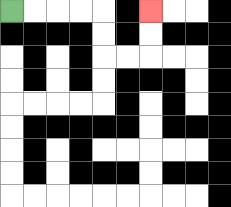{'start': '[0, 0]', 'end': '[6, 0]', 'path_directions': 'R,R,R,R,D,D,R,R,U,U', 'path_coordinates': '[[0, 0], [1, 0], [2, 0], [3, 0], [4, 0], [4, 1], [4, 2], [5, 2], [6, 2], [6, 1], [6, 0]]'}